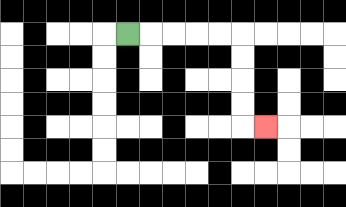{'start': '[5, 1]', 'end': '[11, 5]', 'path_directions': 'R,R,R,R,R,D,D,D,D,R', 'path_coordinates': '[[5, 1], [6, 1], [7, 1], [8, 1], [9, 1], [10, 1], [10, 2], [10, 3], [10, 4], [10, 5], [11, 5]]'}